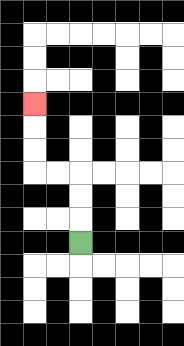{'start': '[3, 10]', 'end': '[1, 4]', 'path_directions': 'U,U,U,L,L,U,U,U', 'path_coordinates': '[[3, 10], [3, 9], [3, 8], [3, 7], [2, 7], [1, 7], [1, 6], [1, 5], [1, 4]]'}